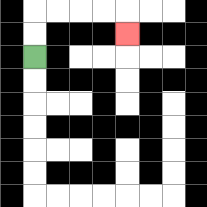{'start': '[1, 2]', 'end': '[5, 1]', 'path_directions': 'U,U,R,R,R,R,D', 'path_coordinates': '[[1, 2], [1, 1], [1, 0], [2, 0], [3, 0], [4, 0], [5, 0], [5, 1]]'}